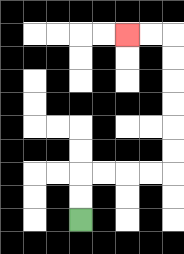{'start': '[3, 9]', 'end': '[5, 1]', 'path_directions': 'U,U,R,R,R,R,U,U,U,U,U,U,L,L', 'path_coordinates': '[[3, 9], [3, 8], [3, 7], [4, 7], [5, 7], [6, 7], [7, 7], [7, 6], [7, 5], [7, 4], [7, 3], [7, 2], [7, 1], [6, 1], [5, 1]]'}